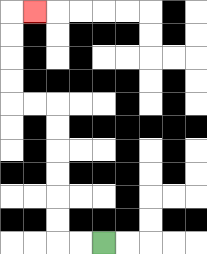{'start': '[4, 10]', 'end': '[1, 0]', 'path_directions': 'L,L,U,U,U,U,U,U,L,L,U,U,U,U,R', 'path_coordinates': '[[4, 10], [3, 10], [2, 10], [2, 9], [2, 8], [2, 7], [2, 6], [2, 5], [2, 4], [1, 4], [0, 4], [0, 3], [0, 2], [0, 1], [0, 0], [1, 0]]'}